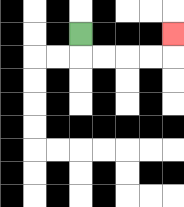{'start': '[3, 1]', 'end': '[7, 1]', 'path_directions': 'D,R,R,R,R,U', 'path_coordinates': '[[3, 1], [3, 2], [4, 2], [5, 2], [6, 2], [7, 2], [7, 1]]'}